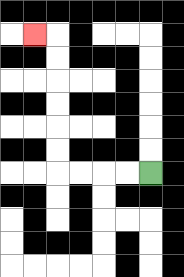{'start': '[6, 7]', 'end': '[1, 1]', 'path_directions': 'L,L,L,L,U,U,U,U,U,U,L', 'path_coordinates': '[[6, 7], [5, 7], [4, 7], [3, 7], [2, 7], [2, 6], [2, 5], [2, 4], [2, 3], [2, 2], [2, 1], [1, 1]]'}